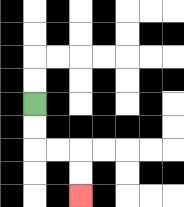{'start': '[1, 4]', 'end': '[3, 8]', 'path_directions': 'D,D,R,R,D,D', 'path_coordinates': '[[1, 4], [1, 5], [1, 6], [2, 6], [3, 6], [3, 7], [3, 8]]'}